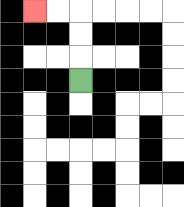{'start': '[3, 3]', 'end': '[1, 0]', 'path_directions': 'U,U,U,L,L', 'path_coordinates': '[[3, 3], [3, 2], [3, 1], [3, 0], [2, 0], [1, 0]]'}